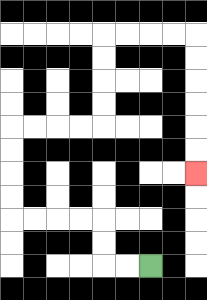{'start': '[6, 11]', 'end': '[8, 7]', 'path_directions': 'L,L,U,U,L,L,L,L,U,U,U,U,R,R,R,R,U,U,U,U,R,R,R,R,D,D,D,D,D,D', 'path_coordinates': '[[6, 11], [5, 11], [4, 11], [4, 10], [4, 9], [3, 9], [2, 9], [1, 9], [0, 9], [0, 8], [0, 7], [0, 6], [0, 5], [1, 5], [2, 5], [3, 5], [4, 5], [4, 4], [4, 3], [4, 2], [4, 1], [5, 1], [6, 1], [7, 1], [8, 1], [8, 2], [8, 3], [8, 4], [8, 5], [8, 6], [8, 7]]'}